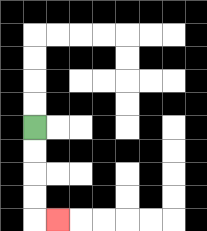{'start': '[1, 5]', 'end': '[2, 9]', 'path_directions': 'D,D,D,D,R', 'path_coordinates': '[[1, 5], [1, 6], [1, 7], [1, 8], [1, 9], [2, 9]]'}